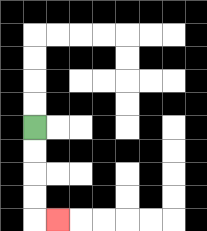{'start': '[1, 5]', 'end': '[2, 9]', 'path_directions': 'D,D,D,D,R', 'path_coordinates': '[[1, 5], [1, 6], [1, 7], [1, 8], [1, 9], [2, 9]]'}